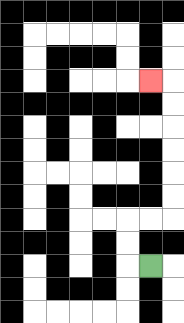{'start': '[6, 11]', 'end': '[6, 3]', 'path_directions': 'L,U,U,R,R,U,U,U,U,U,U,L', 'path_coordinates': '[[6, 11], [5, 11], [5, 10], [5, 9], [6, 9], [7, 9], [7, 8], [7, 7], [7, 6], [7, 5], [7, 4], [7, 3], [6, 3]]'}